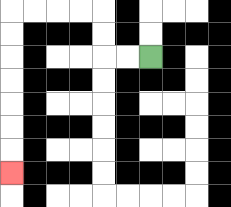{'start': '[6, 2]', 'end': '[0, 7]', 'path_directions': 'L,L,U,U,L,L,L,L,D,D,D,D,D,D,D', 'path_coordinates': '[[6, 2], [5, 2], [4, 2], [4, 1], [4, 0], [3, 0], [2, 0], [1, 0], [0, 0], [0, 1], [0, 2], [0, 3], [0, 4], [0, 5], [0, 6], [0, 7]]'}